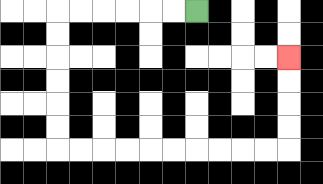{'start': '[8, 0]', 'end': '[12, 2]', 'path_directions': 'L,L,L,L,L,L,D,D,D,D,D,D,R,R,R,R,R,R,R,R,R,R,U,U,U,U', 'path_coordinates': '[[8, 0], [7, 0], [6, 0], [5, 0], [4, 0], [3, 0], [2, 0], [2, 1], [2, 2], [2, 3], [2, 4], [2, 5], [2, 6], [3, 6], [4, 6], [5, 6], [6, 6], [7, 6], [8, 6], [9, 6], [10, 6], [11, 6], [12, 6], [12, 5], [12, 4], [12, 3], [12, 2]]'}